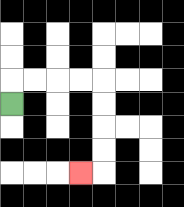{'start': '[0, 4]', 'end': '[3, 7]', 'path_directions': 'U,R,R,R,R,D,D,D,D,L', 'path_coordinates': '[[0, 4], [0, 3], [1, 3], [2, 3], [3, 3], [4, 3], [4, 4], [4, 5], [4, 6], [4, 7], [3, 7]]'}